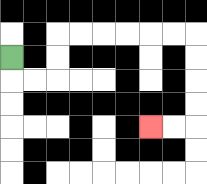{'start': '[0, 2]', 'end': '[6, 5]', 'path_directions': 'D,R,R,U,U,R,R,R,R,R,R,D,D,D,D,L,L', 'path_coordinates': '[[0, 2], [0, 3], [1, 3], [2, 3], [2, 2], [2, 1], [3, 1], [4, 1], [5, 1], [6, 1], [7, 1], [8, 1], [8, 2], [8, 3], [8, 4], [8, 5], [7, 5], [6, 5]]'}